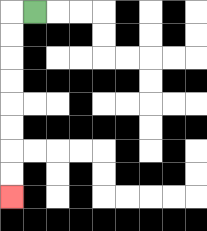{'start': '[1, 0]', 'end': '[0, 8]', 'path_directions': 'L,D,D,D,D,D,D,D,D', 'path_coordinates': '[[1, 0], [0, 0], [0, 1], [0, 2], [0, 3], [0, 4], [0, 5], [0, 6], [0, 7], [0, 8]]'}